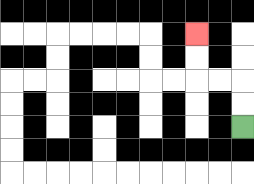{'start': '[10, 5]', 'end': '[8, 1]', 'path_directions': 'U,U,L,L,U,U', 'path_coordinates': '[[10, 5], [10, 4], [10, 3], [9, 3], [8, 3], [8, 2], [8, 1]]'}